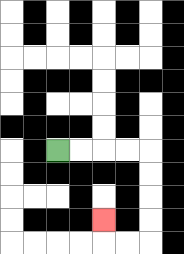{'start': '[2, 6]', 'end': '[4, 9]', 'path_directions': 'R,R,R,R,D,D,D,D,L,L,U', 'path_coordinates': '[[2, 6], [3, 6], [4, 6], [5, 6], [6, 6], [6, 7], [6, 8], [6, 9], [6, 10], [5, 10], [4, 10], [4, 9]]'}